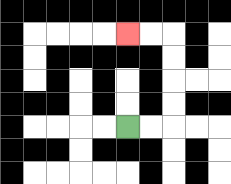{'start': '[5, 5]', 'end': '[5, 1]', 'path_directions': 'R,R,U,U,U,U,L,L', 'path_coordinates': '[[5, 5], [6, 5], [7, 5], [7, 4], [7, 3], [7, 2], [7, 1], [6, 1], [5, 1]]'}